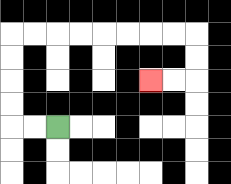{'start': '[2, 5]', 'end': '[6, 3]', 'path_directions': 'L,L,U,U,U,U,R,R,R,R,R,R,R,R,D,D,L,L', 'path_coordinates': '[[2, 5], [1, 5], [0, 5], [0, 4], [0, 3], [0, 2], [0, 1], [1, 1], [2, 1], [3, 1], [4, 1], [5, 1], [6, 1], [7, 1], [8, 1], [8, 2], [8, 3], [7, 3], [6, 3]]'}